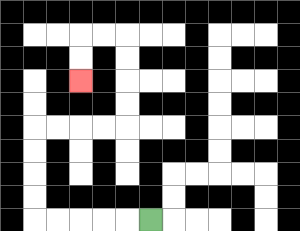{'start': '[6, 9]', 'end': '[3, 3]', 'path_directions': 'L,L,L,L,L,U,U,U,U,R,R,R,R,U,U,U,U,L,L,D,D', 'path_coordinates': '[[6, 9], [5, 9], [4, 9], [3, 9], [2, 9], [1, 9], [1, 8], [1, 7], [1, 6], [1, 5], [2, 5], [3, 5], [4, 5], [5, 5], [5, 4], [5, 3], [5, 2], [5, 1], [4, 1], [3, 1], [3, 2], [3, 3]]'}